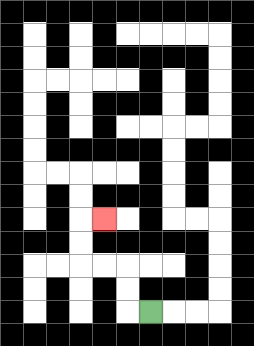{'start': '[6, 13]', 'end': '[4, 9]', 'path_directions': 'L,U,U,L,L,U,U,R', 'path_coordinates': '[[6, 13], [5, 13], [5, 12], [5, 11], [4, 11], [3, 11], [3, 10], [3, 9], [4, 9]]'}